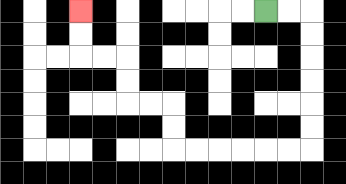{'start': '[11, 0]', 'end': '[3, 0]', 'path_directions': 'R,R,D,D,D,D,D,D,L,L,L,L,L,L,U,U,L,L,U,U,L,L,U,U', 'path_coordinates': '[[11, 0], [12, 0], [13, 0], [13, 1], [13, 2], [13, 3], [13, 4], [13, 5], [13, 6], [12, 6], [11, 6], [10, 6], [9, 6], [8, 6], [7, 6], [7, 5], [7, 4], [6, 4], [5, 4], [5, 3], [5, 2], [4, 2], [3, 2], [3, 1], [3, 0]]'}